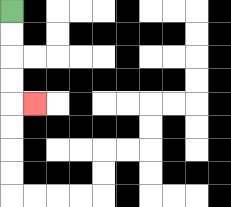{'start': '[0, 0]', 'end': '[1, 4]', 'path_directions': 'D,D,D,D,R', 'path_coordinates': '[[0, 0], [0, 1], [0, 2], [0, 3], [0, 4], [1, 4]]'}